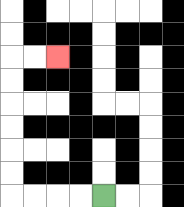{'start': '[4, 8]', 'end': '[2, 2]', 'path_directions': 'L,L,L,L,U,U,U,U,U,U,R,R', 'path_coordinates': '[[4, 8], [3, 8], [2, 8], [1, 8], [0, 8], [0, 7], [0, 6], [0, 5], [0, 4], [0, 3], [0, 2], [1, 2], [2, 2]]'}